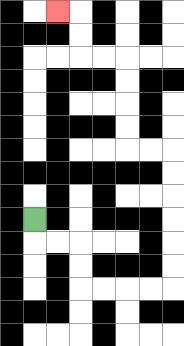{'start': '[1, 9]', 'end': '[2, 0]', 'path_directions': 'D,R,R,D,D,R,R,R,R,U,U,U,U,U,U,L,L,U,U,U,U,L,L,U,U,L', 'path_coordinates': '[[1, 9], [1, 10], [2, 10], [3, 10], [3, 11], [3, 12], [4, 12], [5, 12], [6, 12], [7, 12], [7, 11], [7, 10], [7, 9], [7, 8], [7, 7], [7, 6], [6, 6], [5, 6], [5, 5], [5, 4], [5, 3], [5, 2], [4, 2], [3, 2], [3, 1], [3, 0], [2, 0]]'}